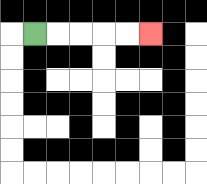{'start': '[1, 1]', 'end': '[6, 1]', 'path_directions': 'R,R,R,R,R', 'path_coordinates': '[[1, 1], [2, 1], [3, 1], [4, 1], [5, 1], [6, 1]]'}